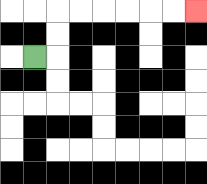{'start': '[1, 2]', 'end': '[8, 0]', 'path_directions': 'R,U,U,R,R,R,R,R,R', 'path_coordinates': '[[1, 2], [2, 2], [2, 1], [2, 0], [3, 0], [4, 0], [5, 0], [6, 0], [7, 0], [8, 0]]'}